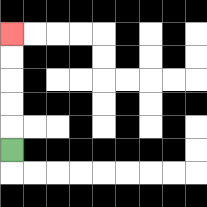{'start': '[0, 6]', 'end': '[0, 1]', 'path_directions': 'U,U,U,U,U', 'path_coordinates': '[[0, 6], [0, 5], [0, 4], [0, 3], [0, 2], [0, 1]]'}